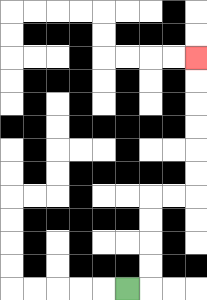{'start': '[5, 12]', 'end': '[8, 2]', 'path_directions': 'R,U,U,U,U,R,R,U,U,U,U,U,U', 'path_coordinates': '[[5, 12], [6, 12], [6, 11], [6, 10], [6, 9], [6, 8], [7, 8], [8, 8], [8, 7], [8, 6], [8, 5], [8, 4], [8, 3], [8, 2]]'}